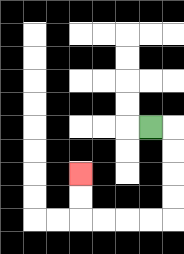{'start': '[6, 5]', 'end': '[3, 7]', 'path_directions': 'R,D,D,D,D,L,L,L,L,U,U', 'path_coordinates': '[[6, 5], [7, 5], [7, 6], [7, 7], [7, 8], [7, 9], [6, 9], [5, 9], [4, 9], [3, 9], [3, 8], [3, 7]]'}